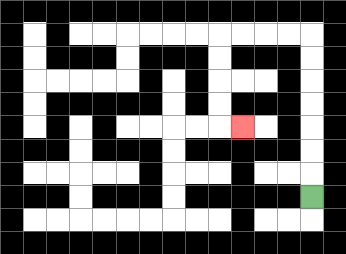{'start': '[13, 8]', 'end': '[10, 5]', 'path_directions': 'U,U,U,U,U,U,U,L,L,L,L,D,D,D,D,R', 'path_coordinates': '[[13, 8], [13, 7], [13, 6], [13, 5], [13, 4], [13, 3], [13, 2], [13, 1], [12, 1], [11, 1], [10, 1], [9, 1], [9, 2], [9, 3], [9, 4], [9, 5], [10, 5]]'}